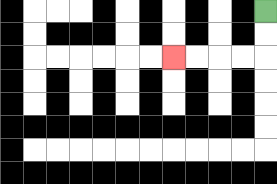{'start': '[11, 0]', 'end': '[7, 2]', 'path_directions': 'D,D,L,L,L,L', 'path_coordinates': '[[11, 0], [11, 1], [11, 2], [10, 2], [9, 2], [8, 2], [7, 2]]'}